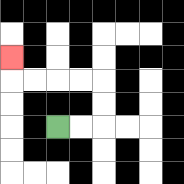{'start': '[2, 5]', 'end': '[0, 2]', 'path_directions': 'R,R,U,U,L,L,L,L,U', 'path_coordinates': '[[2, 5], [3, 5], [4, 5], [4, 4], [4, 3], [3, 3], [2, 3], [1, 3], [0, 3], [0, 2]]'}